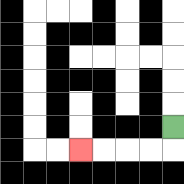{'start': '[7, 5]', 'end': '[3, 6]', 'path_directions': 'D,L,L,L,L', 'path_coordinates': '[[7, 5], [7, 6], [6, 6], [5, 6], [4, 6], [3, 6]]'}